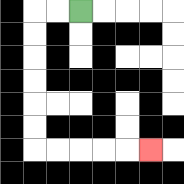{'start': '[3, 0]', 'end': '[6, 6]', 'path_directions': 'L,L,D,D,D,D,D,D,R,R,R,R,R', 'path_coordinates': '[[3, 0], [2, 0], [1, 0], [1, 1], [1, 2], [1, 3], [1, 4], [1, 5], [1, 6], [2, 6], [3, 6], [4, 6], [5, 6], [6, 6]]'}